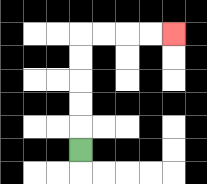{'start': '[3, 6]', 'end': '[7, 1]', 'path_directions': 'U,U,U,U,U,R,R,R,R', 'path_coordinates': '[[3, 6], [3, 5], [3, 4], [3, 3], [3, 2], [3, 1], [4, 1], [5, 1], [6, 1], [7, 1]]'}